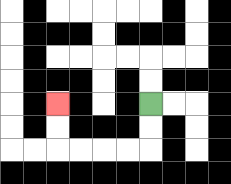{'start': '[6, 4]', 'end': '[2, 4]', 'path_directions': 'D,D,L,L,L,L,U,U', 'path_coordinates': '[[6, 4], [6, 5], [6, 6], [5, 6], [4, 6], [3, 6], [2, 6], [2, 5], [2, 4]]'}